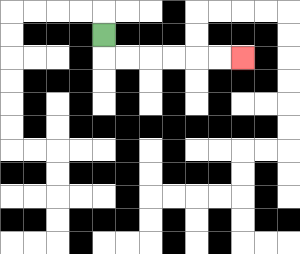{'start': '[4, 1]', 'end': '[10, 2]', 'path_directions': 'D,R,R,R,R,R,R', 'path_coordinates': '[[4, 1], [4, 2], [5, 2], [6, 2], [7, 2], [8, 2], [9, 2], [10, 2]]'}